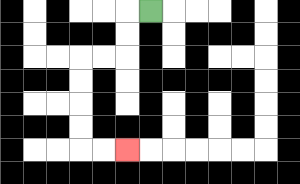{'start': '[6, 0]', 'end': '[5, 6]', 'path_directions': 'L,D,D,L,L,D,D,D,D,R,R', 'path_coordinates': '[[6, 0], [5, 0], [5, 1], [5, 2], [4, 2], [3, 2], [3, 3], [3, 4], [3, 5], [3, 6], [4, 6], [5, 6]]'}